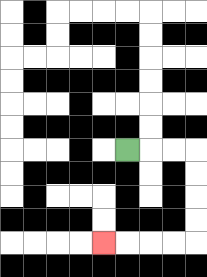{'start': '[5, 6]', 'end': '[4, 10]', 'path_directions': 'R,R,R,D,D,D,D,L,L,L,L', 'path_coordinates': '[[5, 6], [6, 6], [7, 6], [8, 6], [8, 7], [8, 8], [8, 9], [8, 10], [7, 10], [6, 10], [5, 10], [4, 10]]'}